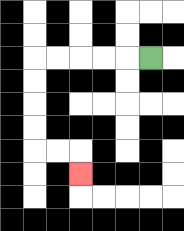{'start': '[6, 2]', 'end': '[3, 7]', 'path_directions': 'L,L,L,L,L,D,D,D,D,R,R,D', 'path_coordinates': '[[6, 2], [5, 2], [4, 2], [3, 2], [2, 2], [1, 2], [1, 3], [1, 4], [1, 5], [1, 6], [2, 6], [3, 6], [3, 7]]'}